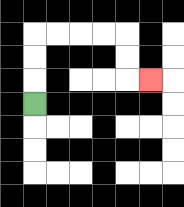{'start': '[1, 4]', 'end': '[6, 3]', 'path_directions': 'U,U,U,R,R,R,R,D,D,R', 'path_coordinates': '[[1, 4], [1, 3], [1, 2], [1, 1], [2, 1], [3, 1], [4, 1], [5, 1], [5, 2], [5, 3], [6, 3]]'}